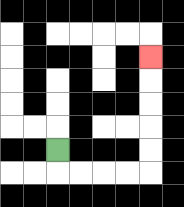{'start': '[2, 6]', 'end': '[6, 2]', 'path_directions': 'D,R,R,R,R,U,U,U,U,U', 'path_coordinates': '[[2, 6], [2, 7], [3, 7], [4, 7], [5, 7], [6, 7], [6, 6], [6, 5], [6, 4], [6, 3], [6, 2]]'}